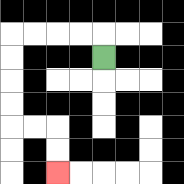{'start': '[4, 2]', 'end': '[2, 7]', 'path_directions': 'U,L,L,L,L,D,D,D,D,R,R,D,D', 'path_coordinates': '[[4, 2], [4, 1], [3, 1], [2, 1], [1, 1], [0, 1], [0, 2], [0, 3], [0, 4], [0, 5], [1, 5], [2, 5], [2, 6], [2, 7]]'}